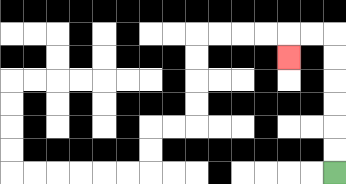{'start': '[14, 7]', 'end': '[12, 2]', 'path_directions': 'U,U,U,U,U,U,L,L,D', 'path_coordinates': '[[14, 7], [14, 6], [14, 5], [14, 4], [14, 3], [14, 2], [14, 1], [13, 1], [12, 1], [12, 2]]'}